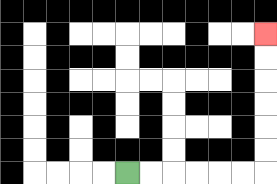{'start': '[5, 7]', 'end': '[11, 1]', 'path_directions': 'R,R,R,R,R,R,U,U,U,U,U,U', 'path_coordinates': '[[5, 7], [6, 7], [7, 7], [8, 7], [9, 7], [10, 7], [11, 7], [11, 6], [11, 5], [11, 4], [11, 3], [11, 2], [11, 1]]'}